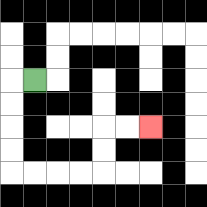{'start': '[1, 3]', 'end': '[6, 5]', 'path_directions': 'L,D,D,D,D,R,R,R,R,U,U,R,R', 'path_coordinates': '[[1, 3], [0, 3], [0, 4], [0, 5], [0, 6], [0, 7], [1, 7], [2, 7], [3, 7], [4, 7], [4, 6], [4, 5], [5, 5], [6, 5]]'}